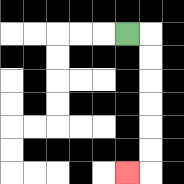{'start': '[5, 1]', 'end': '[5, 7]', 'path_directions': 'R,D,D,D,D,D,D,L', 'path_coordinates': '[[5, 1], [6, 1], [6, 2], [6, 3], [6, 4], [6, 5], [6, 6], [6, 7], [5, 7]]'}